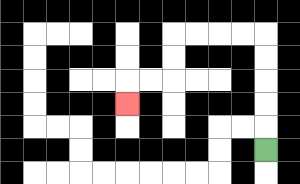{'start': '[11, 6]', 'end': '[5, 4]', 'path_directions': 'U,U,U,U,U,L,L,L,L,D,D,L,L,D', 'path_coordinates': '[[11, 6], [11, 5], [11, 4], [11, 3], [11, 2], [11, 1], [10, 1], [9, 1], [8, 1], [7, 1], [7, 2], [7, 3], [6, 3], [5, 3], [5, 4]]'}